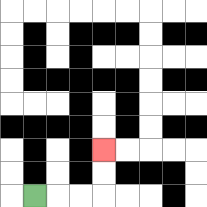{'start': '[1, 8]', 'end': '[4, 6]', 'path_directions': 'R,R,R,U,U', 'path_coordinates': '[[1, 8], [2, 8], [3, 8], [4, 8], [4, 7], [4, 6]]'}